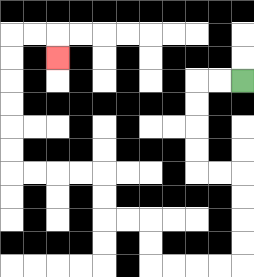{'start': '[10, 3]', 'end': '[2, 2]', 'path_directions': 'L,L,D,D,D,D,R,R,D,D,D,D,L,L,L,L,U,U,L,L,U,U,L,L,L,L,U,U,U,U,U,U,R,R,D', 'path_coordinates': '[[10, 3], [9, 3], [8, 3], [8, 4], [8, 5], [8, 6], [8, 7], [9, 7], [10, 7], [10, 8], [10, 9], [10, 10], [10, 11], [9, 11], [8, 11], [7, 11], [6, 11], [6, 10], [6, 9], [5, 9], [4, 9], [4, 8], [4, 7], [3, 7], [2, 7], [1, 7], [0, 7], [0, 6], [0, 5], [0, 4], [0, 3], [0, 2], [0, 1], [1, 1], [2, 1], [2, 2]]'}